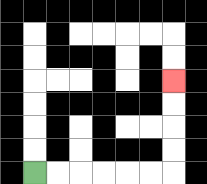{'start': '[1, 7]', 'end': '[7, 3]', 'path_directions': 'R,R,R,R,R,R,U,U,U,U', 'path_coordinates': '[[1, 7], [2, 7], [3, 7], [4, 7], [5, 7], [6, 7], [7, 7], [7, 6], [7, 5], [7, 4], [7, 3]]'}